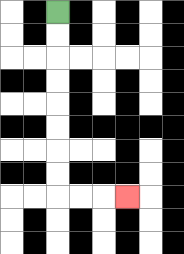{'start': '[2, 0]', 'end': '[5, 8]', 'path_directions': 'D,D,D,D,D,D,D,D,R,R,R', 'path_coordinates': '[[2, 0], [2, 1], [2, 2], [2, 3], [2, 4], [2, 5], [2, 6], [2, 7], [2, 8], [3, 8], [4, 8], [5, 8]]'}